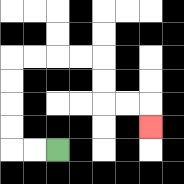{'start': '[2, 6]', 'end': '[6, 5]', 'path_directions': 'L,L,U,U,U,U,R,R,R,R,D,D,R,R,D', 'path_coordinates': '[[2, 6], [1, 6], [0, 6], [0, 5], [0, 4], [0, 3], [0, 2], [1, 2], [2, 2], [3, 2], [4, 2], [4, 3], [4, 4], [5, 4], [6, 4], [6, 5]]'}